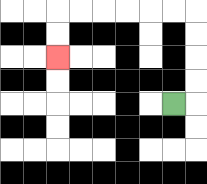{'start': '[7, 4]', 'end': '[2, 2]', 'path_directions': 'R,U,U,U,U,L,L,L,L,L,L,D,D', 'path_coordinates': '[[7, 4], [8, 4], [8, 3], [8, 2], [8, 1], [8, 0], [7, 0], [6, 0], [5, 0], [4, 0], [3, 0], [2, 0], [2, 1], [2, 2]]'}